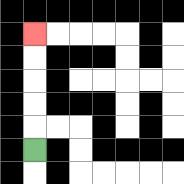{'start': '[1, 6]', 'end': '[1, 1]', 'path_directions': 'U,U,U,U,U', 'path_coordinates': '[[1, 6], [1, 5], [1, 4], [1, 3], [1, 2], [1, 1]]'}